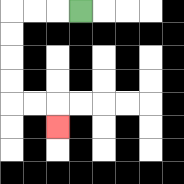{'start': '[3, 0]', 'end': '[2, 5]', 'path_directions': 'L,L,L,D,D,D,D,R,R,D', 'path_coordinates': '[[3, 0], [2, 0], [1, 0], [0, 0], [0, 1], [0, 2], [0, 3], [0, 4], [1, 4], [2, 4], [2, 5]]'}